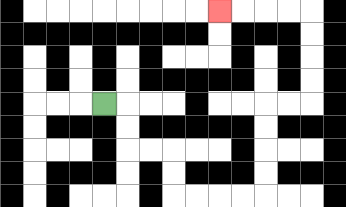{'start': '[4, 4]', 'end': '[9, 0]', 'path_directions': 'R,D,D,R,R,D,D,R,R,R,R,U,U,U,U,R,R,U,U,U,U,L,L,L,L', 'path_coordinates': '[[4, 4], [5, 4], [5, 5], [5, 6], [6, 6], [7, 6], [7, 7], [7, 8], [8, 8], [9, 8], [10, 8], [11, 8], [11, 7], [11, 6], [11, 5], [11, 4], [12, 4], [13, 4], [13, 3], [13, 2], [13, 1], [13, 0], [12, 0], [11, 0], [10, 0], [9, 0]]'}